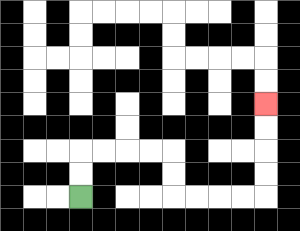{'start': '[3, 8]', 'end': '[11, 4]', 'path_directions': 'U,U,R,R,R,R,D,D,R,R,R,R,U,U,U,U', 'path_coordinates': '[[3, 8], [3, 7], [3, 6], [4, 6], [5, 6], [6, 6], [7, 6], [7, 7], [7, 8], [8, 8], [9, 8], [10, 8], [11, 8], [11, 7], [11, 6], [11, 5], [11, 4]]'}